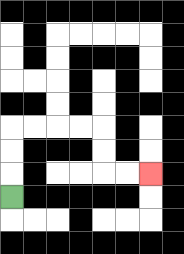{'start': '[0, 8]', 'end': '[6, 7]', 'path_directions': 'U,U,U,R,R,R,R,D,D,R,R', 'path_coordinates': '[[0, 8], [0, 7], [0, 6], [0, 5], [1, 5], [2, 5], [3, 5], [4, 5], [4, 6], [4, 7], [5, 7], [6, 7]]'}